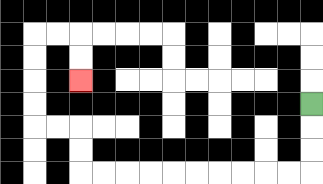{'start': '[13, 4]', 'end': '[3, 3]', 'path_directions': 'D,D,D,L,L,L,L,L,L,L,L,L,L,U,U,L,L,U,U,U,U,R,R,D,D', 'path_coordinates': '[[13, 4], [13, 5], [13, 6], [13, 7], [12, 7], [11, 7], [10, 7], [9, 7], [8, 7], [7, 7], [6, 7], [5, 7], [4, 7], [3, 7], [3, 6], [3, 5], [2, 5], [1, 5], [1, 4], [1, 3], [1, 2], [1, 1], [2, 1], [3, 1], [3, 2], [3, 3]]'}